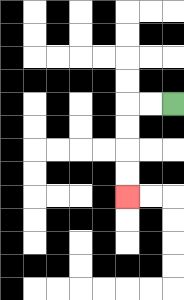{'start': '[7, 4]', 'end': '[5, 8]', 'path_directions': 'L,L,D,D,D,D', 'path_coordinates': '[[7, 4], [6, 4], [5, 4], [5, 5], [5, 6], [5, 7], [5, 8]]'}